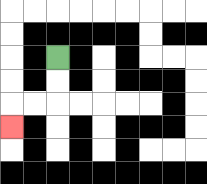{'start': '[2, 2]', 'end': '[0, 5]', 'path_directions': 'D,D,L,L,D', 'path_coordinates': '[[2, 2], [2, 3], [2, 4], [1, 4], [0, 4], [0, 5]]'}